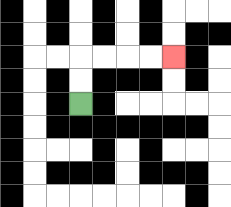{'start': '[3, 4]', 'end': '[7, 2]', 'path_directions': 'U,U,R,R,R,R', 'path_coordinates': '[[3, 4], [3, 3], [3, 2], [4, 2], [5, 2], [6, 2], [7, 2]]'}